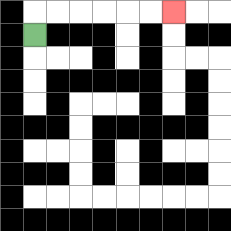{'start': '[1, 1]', 'end': '[7, 0]', 'path_directions': 'U,R,R,R,R,R,R', 'path_coordinates': '[[1, 1], [1, 0], [2, 0], [3, 0], [4, 0], [5, 0], [6, 0], [7, 0]]'}